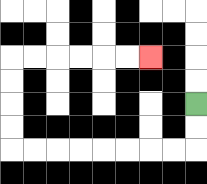{'start': '[8, 4]', 'end': '[6, 2]', 'path_directions': 'D,D,L,L,L,L,L,L,L,L,U,U,U,U,R,R,R,R,R,R', 'path_coordinates': '[[8, 4], [8, 5], [8, 6], [7, 6], [6, 6], [5, 6], [4, 6], [3, 6], [2, 6], [1, 6], [0, 6], [0, 5], [0, 4], [0, 3], [0, 2], [1, 2], [2, 2], [3, 2], [4, 2], [5, 2], [6, 2]]'}